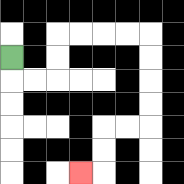{'start': '[0, 2]', 'end': '[3, 7]', 'path_directions': 'D,R,R,U,U,R,R,R,R,D,D,D,D,L,L,D,D,L', 'path_coordinates': '[[0, 2], [0, 3], [1, 3], [2, 3], [2, 2], [2, 1], [3, 1], [4, 1], [5, 1], [6, 1], [6, 2], [6, 3], [6, 4], [6, 5], [5, 5], [4, 5], [4, 6], [4, 7], [3, 7]]'}